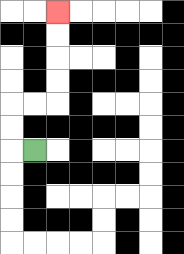{'start': '[1, 6]', 'end': '[2, 0]', 'path_directions': 'L,U,U,R,R,U,U,U,U', 'path_coordinates': '[[1, 6], [0, 6], [0, 5], [0, 4], [1, 4], [2, 4], [2, 3], [2, 2], [2, 1], [2, 0]]'}